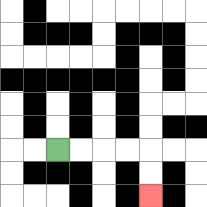{'start': '[2, 6]', 'end': '[6, 8]', 'path_directions': 'R,R,R,R,D,D', 'path_coordinates': '[[2, 6], [3, 6], [4, 6], [5, 6], [6, 6], [6, 7], [6, 8]]'}